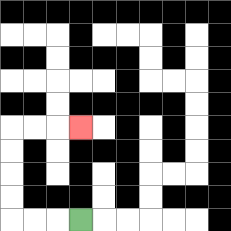{'start': '[3, 9]', 'end': '[3, 5]', 'path_directions': 'L,L,L,U,U,U,U,R,R,R', 'path_coordinates': '[[3, 9], [2, 9], [1, 9], [0, 9], [0, 8], [0, 7], [0, 6], [0, 5], [1, 5], [2, 5], [3, 5]]'}